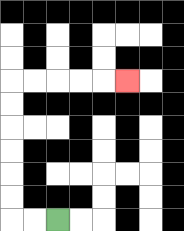{'start': '[2, 9]', 'end': '[5, 3]', 'path_directions': 'L,L,U,U,U,U,U,U,R,R,R,R,R', 'path_coordinates': '[[2, 9], [1, 9], [0, 9], [0, 8], [0, 7], [0, 6], [0, 5], [0, 4], [0, 3], [1, 3], [2, 3], [3, 3], [4, 3], [5, 3]]'}